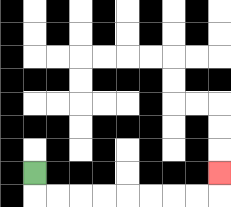{'start': '[1, 7]', 'end': '[9, 7]', 'path_directions': 'D,R,R,R,R,R,R,R,R,U', 'path_coordinates': '[[1, 7], [1, 8], [2, 8], [3, 8], [4, 8], [5, 8], [6, 8], [7, 8], [8, 8], [9, 8], [9, 7]]'}